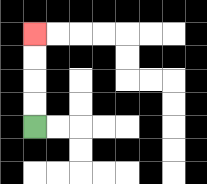{'start': '[1, 5]', 'end': '[1, 1]', 'path_directions': 'U,U,U,U', 'path_coordinates': '[[1, 5], [1, 4], [1, 3], [1, 2], [1, 1]]'}